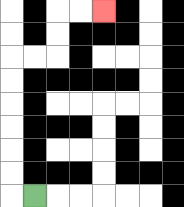{'start': '[1, 8]', 'end': '[4, 0]', 'path_directions': 'L,U,U,U,U,U,U,R,R,U,U,R,R', 'path_coordinates': '[[1, 8], [0, 8], [0, 7], [0, 6], [0, 5], [0, 4], [0, 3], [0, 2], [1, 2], [2, 2], [2, 1], [2, 0], [3, 0], [4, 0]]'}